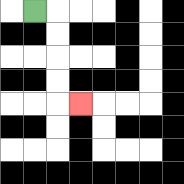{'start': '[1, 0]', 'end': '[3, 4]', 'path_directions': 'R,D,D,D,D,R', 'path_coordinates': '[[1, 0], [2, 0], [2, 1], [2, 2], [2, 3], [2, 4], [3, 4]]'}